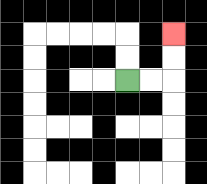{'start': '[5, 3]', 'end': '[7, 1]', 'path_directions': 'R,R,U,U', 'path_coordinates': '[[5, 3], [6, 3], [7, 3], [7, 2], [7, 1]]'}